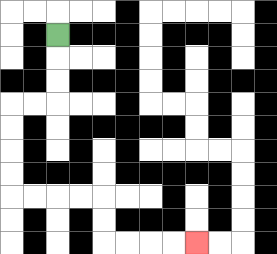{'start': '[2, 1]', 'end': '[8, 10]', 'path_directions': 'D,D,D,L,L,D,D,D,D,R,R,R,R,D,D,R,R,R,R', 'path_coordinates': '[[2, 1], [2, 2], [2, 3], [2, 4], [1, 4], [0, 4], [0, 5], [0, 6], [0, 7], [0, 8], [1, 8], [2, 8], [3, 8], [4, 8], [4, 9], [4, 10], [5, 10], [6, 10], [7, 10], [8, 10]]'}